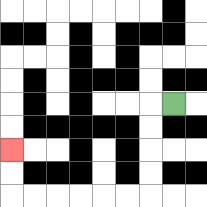{'start': '[7, 4]', 'end': '[0, 6]', 'path_directions': 'L,D,D,D,D,L,L,L,L,L,L,U,U', 'path_coordinates': '[[7, 4], [6, 4], [6, 5], [6, 6], [6, 7], [6, 8], [5, 8], [4, 8], [3, 8], [2, 8], [1, 8], [0, 8], [0, 7], [0, 6]]'}